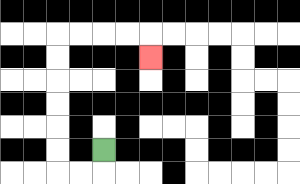{'start': '[4, 6]', 'end': '[6, 2]', 'path_directions': 'D,L,L,U,U,U,U,U,U,R,R,R,R,D', 'path_coordinates': '[[4, 6], [4, 7], [3, 7], [2, 7], [2, 6], [2, 5], [2, 4], [2, 3], [2, 2], [2, 1], [3, 1], [4, 1], [5, 1], [6, 1], [6, 2]]'}